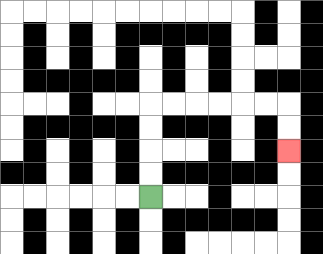{'start': '[6, 8]', 'end': '[12, 6]', 'path_directions': 'U,U,U,U,R,R,R,R,R,R,D,D', 'path_coordinates': '[[6, 8], [6, 7], [6, 6], [6, 5], [6, 4], [7, 4], [8, 4], [9, 4], [10, 4], [11, 4], [12, 4], [12, 5], [12, 6]]'}